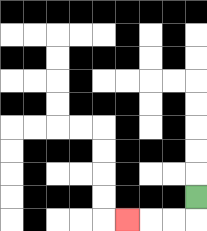{'start': '[8, 8]', 'end': '[5, 9]', 'path_directions': 'D,L,L,L', 'path_coordinates': '[[8, 8], [8, 9], [7, 9], [6, 9], [5, 9]]'}